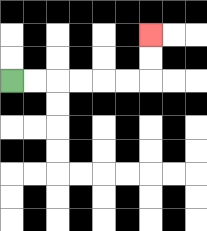{'start': '[0, 3]', 'end': '[6, 1]', 'path_directions': 'R,R,R,R,R,R,U,U', 'path_coordinates': '[[0, 3], [1, 3], [2, 3], [3, 3], [4, 3], [5, 3], [6, 3], [6, 2], [6, 1]]'}